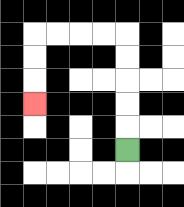{'start': '[5, 6]', 'end': '[1, 4]', 'path_directions': 'U,U,U,U,U,L,L,L,L,D,D,D', 'path_coordinates': '[[5, 6], [5, 5], [5, 4], [5, 3], [5, 2], [5, 1], [4, 1], [3, 1], [2, 1], [1, 1], [1, 2], [1, 3], [1, 4]]'}